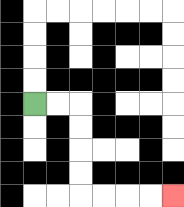{'start': '[1, 4]', 'end': '[7, 8]', 'path_directions': 'R,R,D,D,D,D,R,R,R,R', 'path_coordinates': '[[1, 4], [2, 4], [3, 4], [3, 5], [3, 6], [3, 7], [3, 8], [4, 8], [5, 8], [6, 8], [7, 8]]'}